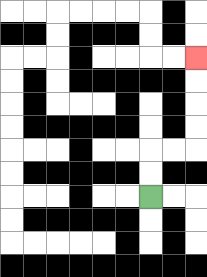{'start': '[6, 8]', 'end': '[8, 2]', 'path_directions': 'U,U,R,R,U,U,U,U', 'path_coordinates': '[[6, 8], [6, 7], [6, 6], [7, 6], [8, 6], [8, 5], [8, 4], [8, 3], [8, 2]]'}